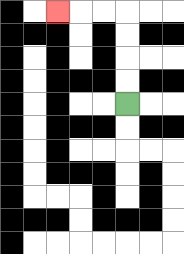{'start': '[5, 4]', 'end': '[2, 0]', 'path_directions': 'U,U,U,U,L,L,L', 'path_coordinates': '[[5, 4], [5, 3], [5, 2], [5, 1], [5, 0], [4, 0], [3, 0], [2, 0]]'}